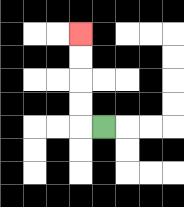{'start': '[4, 5]', 'end': '[3, 1]', 'path_directions': 'L,U,U,U,U', 'path_coordinates': '[[4, 5], [3, 5], [3, 4], [3, 3], [3, 2], [3, 1]]'}